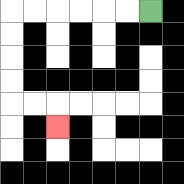{'start': '[6, 0]', 'end': '[2, 5]', 'path_directions': 'L,L,L,L,L,L,D,D,D,D,R,R,D', 'path_coordinates': '[[6, 0], [5, 0], [4, 0], [3, 0], [2, 0], [1, 0], [0, 0], [0, 1], [0, 2], [0, 3], [0, 4], [1, 4], [2, 4], [2, 5]]'}